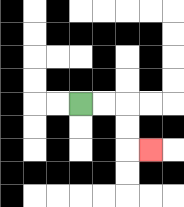{'start': '[3, 4]', 'end': '[6, 6]', 'path_directions': 'R,R,D,D,R', 'path_coordinates': '[[3, 4], [4, 4], [5, 4], [5, 5], [5, 6], [6, 6]]'}